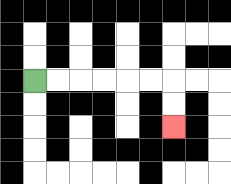{'start': '[1, 3]', 'end': '[7, 5]', 'path_directions': 'R,R,R,R,R,R,D,D', 'path_coordinates': '[[1, 3], [2, 3], [3, 3], [4, 3], [5, 3], [6, 3], [7, 3], [7, 4], [7, 5]]'}